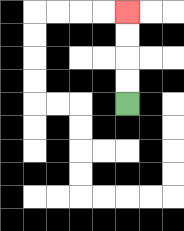{'start': '[5, 4]', 'end': '[5, 0]', 'path_directions': 'U,U,U,U', 'path_coordinates': '[[5, 4], [5, 3], [5, 2], [5, 1], [5, 0]]'}